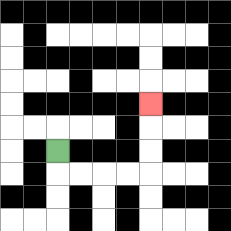{'start': '[2, 6]', 'end': '[6, 4]', 'path_directions': 'D,R,R,R,R,U,U,U', 'path_coordinates': '[[2, 6], [2, 7], [3, 7], [4, 7], [5, 7], [6, 7], [6, 6], [6, 5], [6, 4]]'}